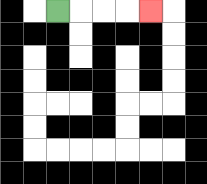{'start': '[2, 0]', 'end': '[6, 0]', 'path_directions': 'R,R,R,R', 'path_coordinates': '[[2, 0], [3, 0], [4, 0], [5, 0], [6, 0]]'}